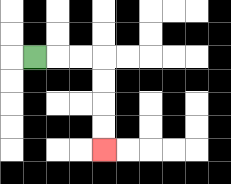{'start': '[1, 2]', 'end': '[4, 6]', 'path_directions': 'R,R,R,D,D,D,D', 'path_coordinates': '[[1, 2], [2, 2], [3, 2], [4, 2], [4, 3], [4, 4], [4, 5], [4, 6]]'}